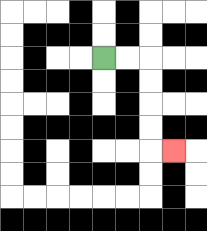{'start': '[4, 2]', 'end': '[7, 6]', 'path_directions': 'R,R,D,D,D,D,R', 'path_coordinates': '[[4, 2], [5, 2], [6, 2], [6, 3], [6, 4], [6, 5], [6, 6], [7, 6]]'}